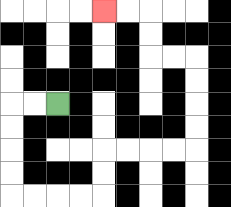{'start': '[2, 4]', 'end': '[4, 0]', 'path_directions': 'L,L,D,D,D,D,R,R,R,R,U,U,R,R,R,R,U,U,U,U,L,L,U,U,L,L', 'path_coordinates': '[[2, 4], [1, 4], [0, 4], [0, 5], [0, 6], [0, 7], [0, 8], [1, 8], [2, 8], [3, 8], [4, 8], [4, 7], [4, 6], [5, 6], [6, 6], [7, 6], [8, 6], [8, 5], [8, 4], [8, 3], [8, 2], [7, 2], [6, 2], [6, 1], [6, 0], [5, 0], [4, 0]]'}